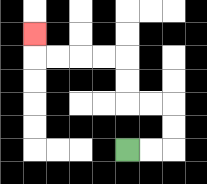{'start': '[5, 6]', 'end': '[1, 1]', 'path_directions': 'R,R,U,U,L,L,U,U,L,L,L,L,U', 'path_coordinates': '[[5, 6], [6, 6], [7, 6], [7, 5], [7, 4], [6, 4], [5, 4], [5, 3], [5, 2], [4, 2], [3, 2], [2, 2], [1, 2], [1, 1]]'}